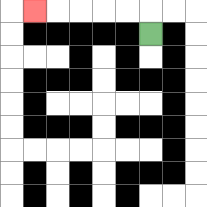{'start': '[6, 1]', 'end': '[1, 0]', 'path_directions': 'U,L,L,L,L,L', 'path_coordinates': '[[6, 1], [6, 0], [5, 0], [4, 0], [3, 0], [2, 0], [1, 0]]'}